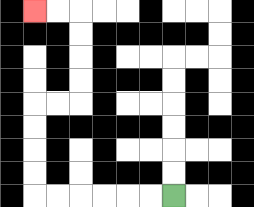{'start': '[7, 8]', 'end': '[1, 0]', 'path_directions': 'L,L,L,L,L,L,U,U,U,U,R,R,U,U,U,U,L,L', 'path_coordinates': '[[7, 8], [6, 8], [5, 8], [4, 8], [3, 8], [2, 8], [1, 8], [1, 7], [1, 6], [1, 5], [1, 4], [2, 4], [3, 4], [3, 3], [3, 2], [3, 1], [3, 0], [2, 0], [1, 0]]'}